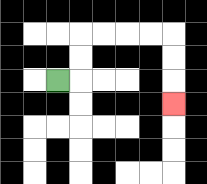{'start': '[2, 3]', 'end': '[7, 4]', 'path_directions': 'R,U,U,R,R,R,R,D,D,D', 'path_coordinates': '[[2, 3], [3, 3], [3, 2], [3, 1], [4, 1], [5, 1], [6, 1], [7, 1], [7, 2], [7, 3], [7, 4]]'}